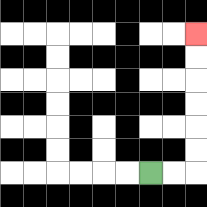{'start': '[6, 7]', 'end': '[8, 1]', 'path_directions': 'R,R,U,U,U,U,U,U', 'path_coordinates': '[[6, 7], [7, 7], [8, 7], [8, 6], [8, 5], [8, 4], [8, 3], [8, 2], [8, 1]]'}